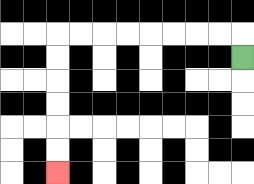{'start': '[10, 2]', 'end': '[2, 7]', 'path_directions': 'U,L,L,L,L,L,L,L,L,D,D,D,D,D,D', 'path_coordinates': '[[10, 2], [10, 1], [9, 1], [8, 1], [7, 1], [6, 1], [5, 1], [4, 1], [3, 1], [2, 1], [2, 2], [2, 3], [2, 4], [2, 5], [2, 6], [2, 7]]'}